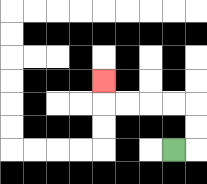{'start': '[7, 6]', 'end': '[4, 3]', 'path_directions': 'R,U,U,L,L,L,L,U', 'path_coordinates': '[[7, 6], [8, 6], [8, 5], [8, 4], [7, 4], [6, 4], [5, 4], [4, 4], [4, 3]]'}